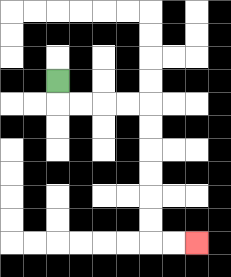{'start': '[2, 3]', 'end': '[8, 10]', 'path_directions': 'D,R,R,R,R,D,D,D,D,D,D,R,R', 'path_coordinates': '[[2, 3], [2, 4], [3, 4], [4, 4], [5, 4], [6, 4], [6, 5], [6, 6], [6, 7], [6, 8], [6, 9], [6, 10], [7, 10], [8, 10]]'}